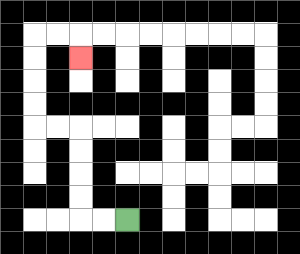{'start': '[5, 9]', 'end': '[3, 2]', 'path_directions': 'L,L,U,U,U,U,L,L,U,U,U,U,R,R,D', 'path_coordinates': '[[5, 9], [4, 9], [3, 9], [3, 8], [3, 7], [3, 6], [3, 5], [2, 5], [1, 5], [1, 4], [1, 3], [1, 2], [1, 1], [2, 1], [3, 1], [3, 2]]'}